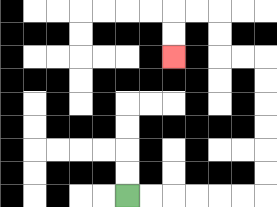{'start': '[5, 8]', 'end': '[7, 2]', 'path_directions': 'R,R,R,R,R,R,U,U,U,U,U,U,L,L,U,U,L,L,D,D', 'path_coordinates': '[[5, 8], [6, 8], [7, 8], [8, 8], [9, 8], [10, 8], [11, 8], [11, 7], [11, 6], [11, 5], [11, 4], [11, 3], [11, 2], [10, 2], [9, 2], [9, 1], [9, 0], [8, 0], [7, 0], [7, 1], [7, 2]]'}